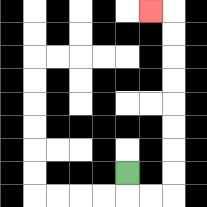{'start': '[5, 7]', 'end': '[6, 0]', 'path_directions': 'D,R,R,U,U,U,U,U,U,U,U,L', 'path_coordinates': '[[5, 7], [5, 8], [6, 8], [7, 8], [7, 7], [7, 6], [7, 5], [7, 4], [7, 3], [7, 2], [7, 1], [7, 0], [6, 0]]'}